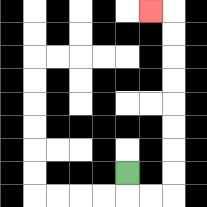{'start': '[5, 7]', 'end': '[6, 0]', 'path_directions': 'D,R,R,U,U,U,U,U,U,U,U,L', 'path_coordinates': '[[5, 7], [5, 8], [6, 8], [7, 8], [7, 7], [7, 6], [7, 5], [7, 4], [7, 3], [7, 2], [7, 1], [7, 0], [6, 0]]'}